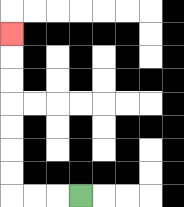{'start': '[3, 8]', 'end': '[0, 1]', 'path_directions': 'L,L,L,U,U,U,U,U,U,U', 'path_coordinates': '[[3, 8], [2, 8], [1, 8], [0, 8], [0, 7], [0, 6], [0, 5], [0, 4], [0, 3], [0, 2], [0, 1]]'}